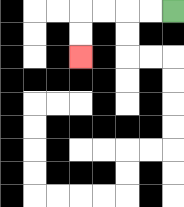{'start': '[7, 0]', 'end': '[3, 2]', 'path_directions': 'L,L,L,L,D,D', 'path_coordinates': '[[7, 0], [6, 0], [5, 0], [4, 0], [3, 0], [3, 1], [3, 2]]'}